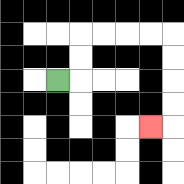{'start': '[2, 3]', 'end': '[6, 5]', 'path_directions': 'R,U,U,R,R,R,R,D,D,D,D,L', 'path_coordinates': '[[2, 3], [3, 3], [3, 2], [3, 1], [4, 1], [5, 1], [6, 1], [7, 1], [7, 2], [7, 3], [7, 4], [7, 5], [6, 5]]'}